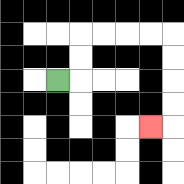{'start': '[2, 3]', 'end': '[6, 5]', 'path_directions': 'R,U,U,R,R,R,R,D,D,D,D,L', 'path_coordinates': '[[2, 3], [3, 3], [3, 2], [3, 1], [4, 1], [5, 1], [6, 1], [7, 1], [7, 2], [7, 3], [7, 4], [7, 5], [6, 5]]'}